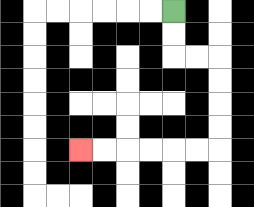{'start': '[7, 0]', 'end': '[3, 6]', 'path_directions': 'D,D,R,R,D,D,D,D,L,L,L,L,L,L', 'path_coordinates': '[[7, 0], [7, 1], [7, 2], [8, 2], [9, 2], [9, 3], [9, 4], [9, 5], [9, 6], [8, 6], [7, 6], [6, 6], [5, 6], [4, 6], [3, 6]]'}